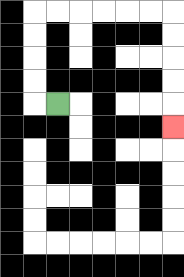{'start': '[2, 4]', 'end': '[7, 5]', 'path_directions': 'L,U,U,U,U,R,R,R,R,R,R,D,D,D,D,D', 'path_coordinates': '[[2, 4], [1, 4], [1, 3], [1, 2], [1, 1], [1, 0], [2, 0], [3, 0], [4, 0], [5, 0], [6, 0], [7, 0], [7, 1], [7, 2], [7, 3], [7, 4], [7, 5]]'}